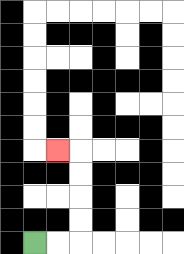{'start': '[1, 10]', 'end': '[2, 6]', 'path_directions': 'R,R,U,U,U,U,L', 'path_coordinates': '[[1, 10], [2, 10], [3, 10], [3, 9], [3, 8], [3, 7], [3, 6], [2, 6]]'}